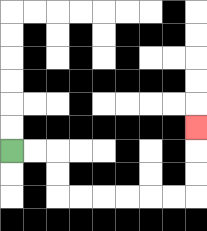{'start': '[0, 6]', 'end': '[8, 5]', 'path_directions': 'R,R,D,D,R,R,R,R,R,R,U,U,U', 'path_coordinates': '[[0, 6], [1, 6], [2, 6], [2, 7], [2, 8], [3, 8], [4, 8], [5, 8], [6, 8], [7, 8], [8, 8], [8, 7], [8, 6], [8, 5]]'}